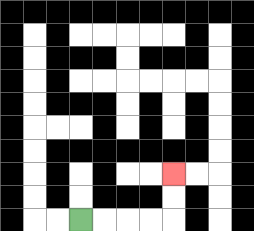{'start': '[3, 9]', 'end': '[7, 7]', 'path_directions': 'R,R,R,R,U,U', 'path_coordinates': '[[3, 9], [4, 9], [5, 9], [6, 9], [7, 9], [7, 8], [7, 7]]'}